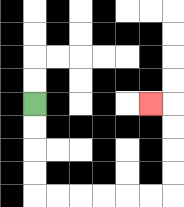{'start': '[1, 4]', 'end': '[6, 4]', 'path_directions': 'D,D,D,D,R,R,R,R,R,R,U,U,U,U,L', 'path_coordinates': '[[1, 4], [1, 5], [1, 6], [1, 7], [1, 8], [2, 8], [3, 8], [4, 8], [5, 8], [6, 8], [7, 8], [7, 7], [7, 6], [7, 5], [7, 4], [6, 4]]'}